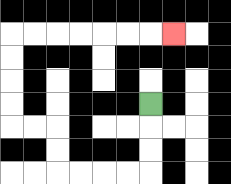{'start': '[6, 4]', 'end': '[7, 1]', 'path_directions': 'D,D,D,L,L,L,L,U,U,L,L,U,U,U,U,R,R,R,R,R,R,R', 'path_coordinates': '[[6, 4], [6, 5], [6, 6], [6, 7], [5, 7], [4, 7], [3, 7], [2, 7], [2, 6], [2, 5], [1, 5], [0, 5], [0, 4], [0, 3], [0, 2], [0, 1], [1, 1], [2, 1], [3, 1], [4, 1], [5, 1], [6, 1], [7, 1]]'}